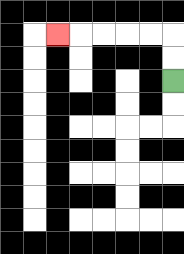{'start': '[7, 3]', 'end': '[2, 1]', 'path_directions': 'U,U,L,L,L,L,L', 'path_coordinates': '[[7, 3], [7, 2], [7, 1], [6, 1], [5, 1], [4, 1], [3, 1], [2, 1]]'}